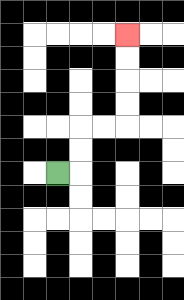{'start': '[2, 7]', 'end': '[5, 1]', 'path_directions': 'R,U,U,R,R,U,U,U,U', 'path_coordinates': '[[2, 7], [3, 7], [3, 6], [3, 5], [4, 5], [5, 5], [5, 4], [5, 3], [5, 2], [5, 1]]'}